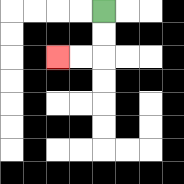{'start': '[4, 0]', 'end': '[2, 2]', 'path_directions': 'D,D,L,L', 'path_coordinates': '[[4, 0], [4, 1], [4, 2], [3, 2], [2, 2]]'}